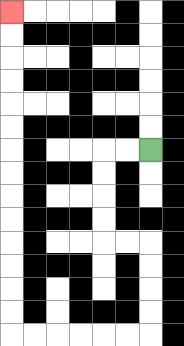{'start': '[6, 6]', 'end': '[0, 0]', 'path_directions': 'L,L,D,D,D,D,R,R,D,D,D,D,L,L,L,L,L,L,U,U,U,U,U,U,U,U,U,U,U,U,U,U', 'path_coordinates': '[[6, 6], [5, 6], [4, 6], [4, 7], [4, 8], [4, 9], [4, 10], [5, 10], [6, 10], [6, 11], [6, 12], [6, 13], [6, 14], [5, 14], [4, 14], [3, 14], [2, 14], [1, 14], [0, 14], [0, 13], [0, 12], [0, 11], [0, 10], [0, 9], [0, 8], [0, 7], [0, 6], [0, 5], [0, 4], [0, 3], [0, 2], [0, 1], [0, 0]]'}